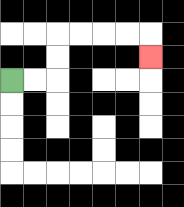{'start': '[0, 3]', 'end': '[6, 2]', 'path_directions': 'R,R,U,U,R,R,R,R,D', 'path_coordinates': '[[0, 3], [1, 3], [2, 3], [2, 2], [2, 1], [3, 1], [4, 1], [5, 1], [6, 1], [6, 2]]'}